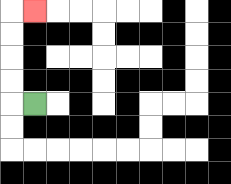{'start': '[1, 4]', 'end': '[1, 0]', 'path_directions': 'L,U,U,U,U,R', 'path_coordinates': '[[1, 4], [0, 4], [0, 3], [0, 2], [0, 1], [0, 0], [1, 0]]'}